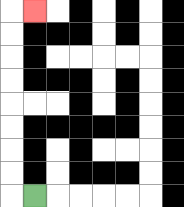{'start': '[1, 8]', 'end': '[1, 0]', 'path_directions': 'L,U,U,U,U,U,U,U,U,R', 'path_coordinates': '[[1, 8], [0, 8], [0, 7], [0, 6], [0, 5], [0, 4], [0, 3], [0, 2], [0, 1], [0, 0], [1, 0]]'}